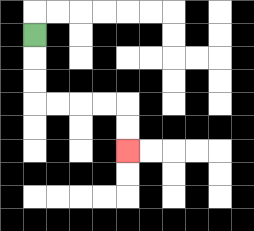{'start': '[1, 1]', 'end': '[5, 6]', 'path_directions': 'D,D,D,R,R,R,R,D,D', 'path_coordinates': '[[1, 1], [1, 2], [1, 3], [1, 4], [2, 4], [3, 4], [4, 4], [5, 4], [5, 5], [5, 6]]'}